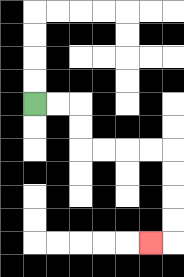{'start': '[1, 4]', 'end': '[6, 10]', 'path_directions': 'R,R,D,D,R,R,R,R,D,D,D,D,L', 'path_coordinates': '[[1, 4], [2, 4], [3, 4], [3, 5], [3, 6], [4, 6], [5, 6], [6, 6], [7, 6], [7, 7], [7, 8], [7, 9], [7, 10], [6, 10]]'}